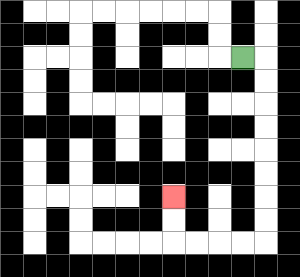{'start': '[10, 2]', 'end': '[7, 8]', 'path_directions': 'R,D,D,D,D,D,D,D,D,L,L,L,L,U,U', 'path_coordinates': '[[10, 2], [11, 2], [11, 3], [11, 4], [11, 5], [11, 6], [11, 7], [11, 8], [11, 9], [11, 10], [10, 10], [9, 10], [8, 10], [7, 10], [7, 9], [7, 8]]'}